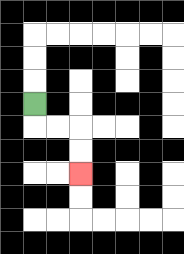{'start': '[1, 4]', 'end': '[3, 7]', 'path_directions': 'D,R,R,D,D', 'path_coordinates': '[[1, 4], [1, 5], [2, 5], [3, 5], [3, 6], [3, 7]]'}